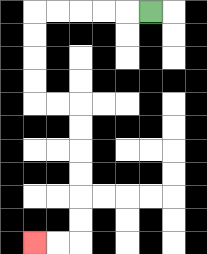{'start': '[6, 0]', 'end': '[1, 10]', 'path_directions': 'L,L,L,L,L,D,D,D,D,R,R,D,D,D,D,D,D,L,L', 'path_coordinates': '[[6, 0], [5, 0], [4, 0], [3, 0], [2, 0], [1, 0], [1, 1], [1, 2], [1, 3], [1, 4], [2, 4], [3, 4], [3, 5], [3, 6], [3, 7], [3, 8], [3, 9], [3, 10], [2, 10], [1, 10]]'}